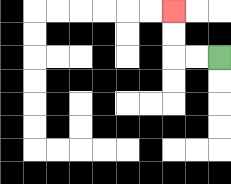{'start': '[9, 2]', 'end': '[7, 0]', 'path_directions': 'L,L,U,U', 'path_coordinates': '[[9, 2], [8, 2], [7, 2], [7, 1], [7, 0]]'}